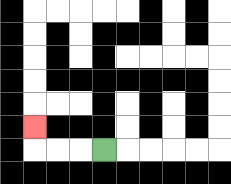{'start': '[4, 6]', 'end': '[1, 5]', 'path_directions': 'L,L,L,U', 'path_coordinates': '[[4, 6], [3, 6], [2, 6], [1, 6], [1, 5]]'}